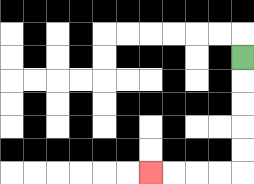{'start': '[10, 2]', 'end': '[6, 7]', 'path_directions': 'D,D,D,D,D,L,L,L,L', 'path_coordinates': '[[10, 2], [10, 3], [10, 4], [10, 5], [10, 6], [10, 7], [9, 7], [8, 7], [7, 7], [6, 7]]'}